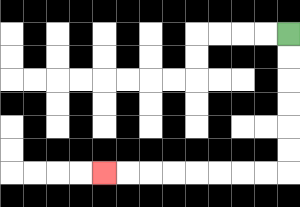{'start': '[12, 1]', 'end': '[4, 7]', 'path_directions': 'D,D,D,D,D,D,L,L,L,L,L,L,L,L', 'path_coordinates': '[[12, 1], [12, 2], [12, 3], [12, 4], [12, 5], [12, 6], [12, 7], [11, 7], [10, 7], [9, 7], [8, 7], [7, 7], [6, 7], [5, 7], [4, 7]]'}